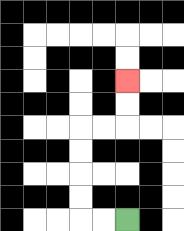{'start': '[5, 9]', 'end': '[5, 3]', 'path_directions': 'L,L,U,U,U,U,R,R,U,U', 'path_coordinates': '[[5, 9], [4, 9], [3, 9], [3, 8], [3, 7], [3, 6], [3, 5], [4, 5], [5, 5], [5, 4], [5, 3]]'}